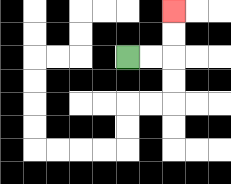{'start': '[5, 2]', 'end': '[7, 0]', 'path_directions': 'R,R,U,U', 'path_coordinates': '[[5, 2], [6, 2], [7, 2], [7, 1], [7, 0]]'}